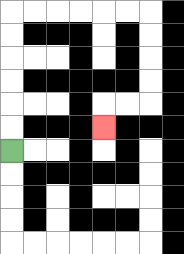{'start': '[0, 6]', 'end': '[4, 5]', 'path_directions': 'U,U,U,U,U,U,R,R,R,R,R,R,D,D,D,D,L,L,D', 'path_coordinates': '[[0, 6], [0, 5], [0, 4], [0, 3], [0, 2], [0, 1], [0, 0], [1, 0], [2, 0], [3, 0], [4, 0], [5, 0], [6, 0], [6, 1], [6, 2], [6, 3], [6, 4], [5, 4], [4, 4], [4, 5]]'}